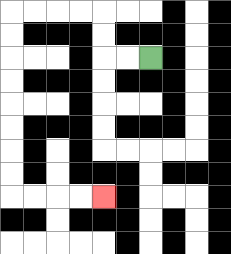{'start': '[6, 2]', 'end': '[4, 8]', 'path_directions': 'L,L,U,U,L,L,L,L,D,D,D,D,D,D,D,D,R,R,R,R', 'path_coordinates': '[[6, 2], [5, 2], [4, 2], [4, 1], [4, 0], [3, 0], [2, 0], [1, 0], [0, 0], [0, 1], [0, 2], [0, 3], [0, 4], [0, 5], [0, 6], [0, 7], [0, 8], [1, 8], [2, 8], [3, 8], [4, 8]]'}